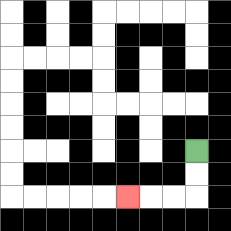{'start': '[8, 6]', 'end': '[5, 8]', 'path_directions': 'D,D,L,L,L', 'path_coordinates': '[[8, 6], [8, 7], [8, 8], [7, 8], [6, 8], [5, 8]]'}